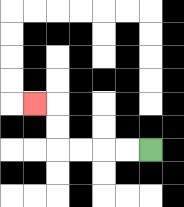{'start': '[6, 6]', 'end': '[1, 4]', 'path_directions': 'L,L,L,L,U,U,L', 'path_coordinates': '[[6, 6], [5, 6], [4, 6], [3, 6], [2, 6], [2, 5], [2, 4], [1, 4]]'}